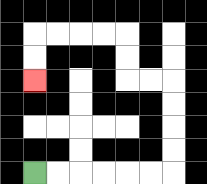{'start': '[1, 7]', 'end': '[1, 3]', 'path_directions': 'R,R,R,R,R,R,U,U,U,U,L,L,U,U,L,L,L,L,D,D', 'path_coordinates': '[[1, 7], [2, 7], [3, 7], [4, 7], [5, 7], [6, 7], [7, 7], [7, 6], [7, 5], [7, 4], [7, 3], [6, 3], [5, 3], [5, 2], [5, 1], [4, 1], [3, 1], [2, 1], [1, 1], [1, 2], [1, 3]]'}